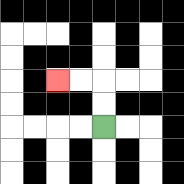{'start': '[4, 5]', 'end': '[2, 3]', 'path_directions': 'U,U,L,L', 'path_coordinates': '[[4, 5], [4, 4], [4, 3], [3, 3], [2, 3]]'}